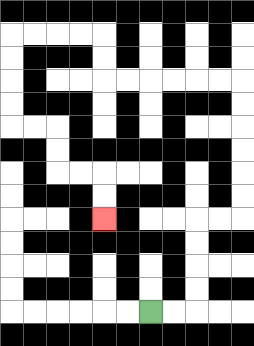{'start': '[6, 13]', 'end': '[4, 9]', 'path_directions': 'R,R,U,U,U,U,R,R,U,U,U,U,U,U,L,L,L,L,L,L,U,U,L,L,L,L,D,D,D,D,R,R,D,D,R,R,D,D', 'path_coordinates': '[[6, 13], [7, 13], [8, 13], [8, 12], [8, 11], [8, 10], [8, 9], [9, 9], [10, 9], [10, 8], [10, 7], [10, 6], [10, 5], [10, 4], [10, 3], [9, 3], [8, 3], [7, 3], [6, 3], [5, 3], [4, 3], [4, 2], [4, 1], [3, 1], [2, 1], [1, 1], [0, 1], [0, 2], [0, 3], [0, 4], [0, 5], [1, 5], [2, 5], [2, 6], [2, 7], [3, 7], [4, 7], [4, 8], [4, 9]]'}